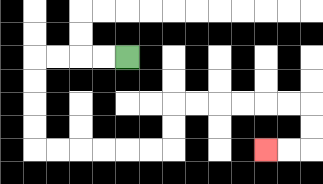{'start': '[5, 2]', 'end': '[11, 6]', 'path_directions': 'L,L,L,L,D,D,D,D,R,R,R,R,R,R,U,U,R,R,R,R,R,R,D,D,L,L', 'path_coordinates': '[[5, 2], [4, 2], [3, 2], [2, 2], [1, 2], [1, 3], [1, 4], [1, 5], [1, 6], [2, 6], [3, 6], [4, 6], [5, 6], [6, 6], [7, 6], [7, 5], [7, 4], [8, 4], [9, 4], [10, 4], [11, 4], [12, 4], [13, 4], [13, 5], [13, 6], [12, 6], [11, 6]]'}